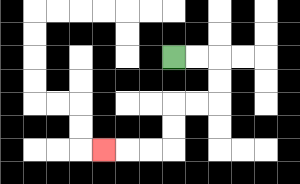{'start': '[7, 2]', 'end': '[4, 6]', 'path_directions': 'R,R,D,D,L,L,D,D,L,L,L', 'path_coordinates': '[[7, 2], [8, 2], [9, 2], [9, 3], [9, 4], [8, 4], [7, 4], [7, 5], [7, 6], [6, 6], [5, 6], [4, 6]]'}